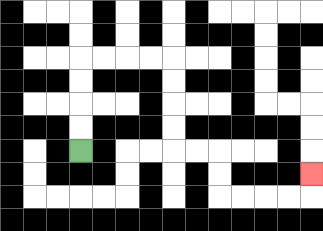{'start': '[3, 6]', 'end': '[13, 7]', 'path_directions': 'U,U,U,U,R,R,R,R,D,D,D,D,R,R,D,D,R,R,R,R,U', 'path_coordinates': '[[3, 6], [3, 5], [3, 4], [3, 3], [3, 2], [4, 2], [5, 2], [6, 2], [7, 2], [7, 3], [7, 4], [7, 5], [7, 6], [8, 6], [9, 6], [9, 7], [9, 8], [10, 8], [11, 8], [12, 8], [13, 8], [13, 7]]'}